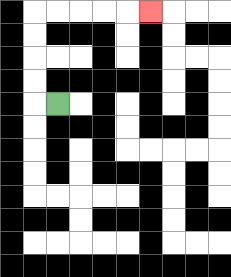{'start': '[2, 4]', 'end': '[6, 0]', 'path_directions': 'L,U,U,U,U,R,R,R,R,R', 'path_coordinates': '[[2, 4], [1, 4], [1, 3], [1, 2], [1, 1], [1, 0], [2, 0], [3, 0], [4, 0], [5, 0], [6, 0]]'}